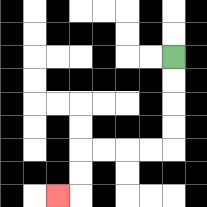{'start': '[7, 2]', 'end': '[2, 8]', 'path_directions': 'D,D,D,D,L,L,L,L,D,D,L', 'path_coordinates': '[[7, 2], [7, 3], [7, 4], [7, 5], [7, 6], [6, 6], [5, 6], [4, 6], [3, 6], [3, 7], [3, 8], [2, 8]]'}